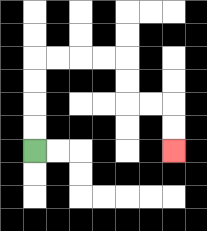{'start': '[1, 6]', 'end': '[7, 6]', 'path_directions': 'U,U,U,U,R,R,R,R,D,D,R,R,D,D', 'path_coordinates': '[[1, 6], [1, 5], [1, 4], [1, 3], [1, 2], [2, 2], [3, 2], [4, 2], [5, 2], [5, 3], [5, 4], [6, 4], [7, 4], [7, 5], [7, 6]]'}